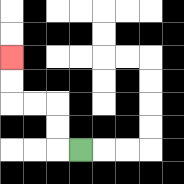{'start': '[3, 6]', 'end': '[0, 2]', 'path_directions': 'L,U,U,L,L,U,U', 'path_coordinates': '[[3, 6], [2, 6], [2, 5], [2, 4], [1, 4], [0, 4], [0, 3], [0, 2]]'}